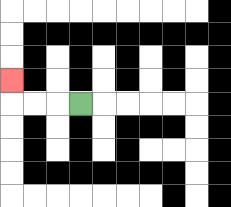{'start': '[3, 4]', 'end': '[0, 3]', 'path_directions': 'L,L,L,U', 'path_coordinates': '[[3, 4], [2, 4], [1, 4], [0, 4], [0, 3]]'}